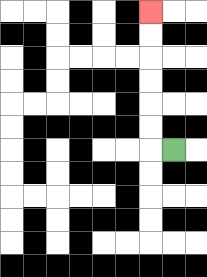{'start': '[7, 6]', 'end': '[6, 0]', 'path_directions': 'L,U,U,U,U,U,U', 'path_coordinates': '[[7, 6], [6, 6], [6, 5], [6, 4], [6, 3], [6, 2], [6, 1], [6, 0]]'}